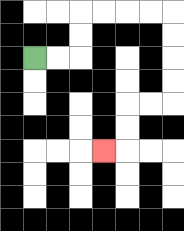{'start': '[1, 2]', 'end': '[4, 6]', 'path_directions': 'R,R,U,U,R,R,R,R,D,D,D,D,L,L,D,D,L', 'path_coordinates': '[[1, 2], [2, 2], [3, 2], [3, 1], [3, 0], [4, 0], [5, 0], [6, 0], [7, 0], [7, 1], [7, 2], [7, 3], [7, 4], [6, 4], [5, 4], [5, 5], [5, 6], [4, 6]]'}